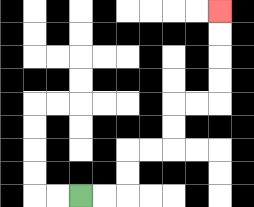{'start': '[3, 8]', 'end': '[9, 0]', 'path_directions': 'R,R,U,U,R,R,U,U,R,R,U,U,U,U', 'path_coordinates': '[[3, 8], [4, 8], [5, 8], [5, 7], [5, 6], [6, 6], [7, 6], [7, 5], [7, 4], [8, 4], [9, 4], [9, 3], [9, 2], [9, 1], [9, 0]]'}